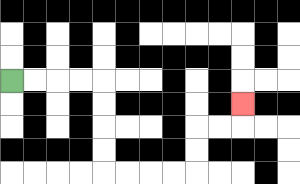{'start': '[0, 3]', 'end': '[10, 4]', 'path_directions': 'R,R,R,R,D,D,D,D,R,R,R,R,U,U,R,R,U', 'path_coordinates': '[[0, 3], [1, 3], [2, 3], [3, 3], [4, 3], [4, 4], [4, 5], [4, 6], [4, 7], [5, 7], [6, 7], [7, 7], [8, 7], [8, 6], [8, 5], [9, 5], [10, 5], [10, 4]]'}